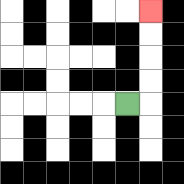{'start': '[5, 4]', 'end': '[6, 0]', 'path_directions': 'R,U,U,U,U', 'path_coordinates': '[[5, 4], [6, 4], [6, 3], [6, 2], [6, 1], [6, 0]]'}